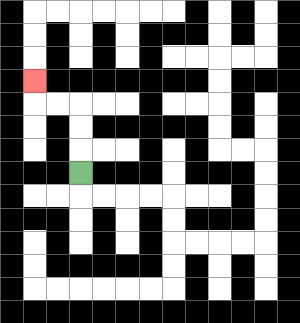{'start': '[3, 7]', 'end': '[1, 3]', 'path_directions': 'U,U,U,L,L,U', 'path_coordinates': '[[3, 7], [3, 6], [3, 5], [3, 4], [2, 4], [1, 4], [1, 3]]'}